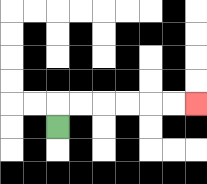{'start': '[2, 5]', 'end': '[8, 4]', 'path_directions': 'U,R,R,R,R,R,R', 'path_coordinates': '[[2, 5], [2, 4], [3, 4], [4, 4], [5, 4], [6, 4], [7, 4], [8, 4]]'}